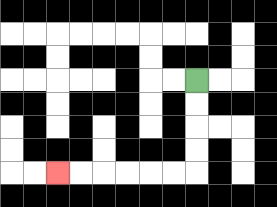{'start': '[8, 3]', 'end': '[2, 7]', 'path_directions': 'D,D,D,D,L,L,L,L,L,L', 'path_coordinates': '[[8, 3], [8, 4], [8, 5], [8, 6], [8, 7], [7, 7], [6, 7], [5, 7], [4, 7], [3, 7], [2, 7]]'}